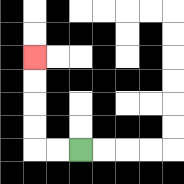{'start': '[3, 6]', 'end': '[1, 2]', 'path_directions': 'L,L,U,U,U,U', 'path_coordinates': '[[3, 6], [2, 6], [1, 6], [1, 5], [1, 4], [1, 3], [1, 2]]'}